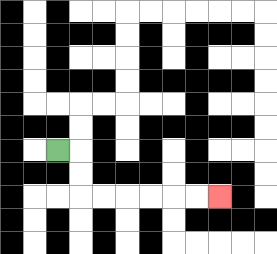{'start': '[2, 6]', 'end': '[9, 8]', 'path_directions': 'R,D,D,R,R,R,R,R,R', 'path_coordinates': '[[2, 6], [3, 6], [3, 7], [3, 8], [4, 8], [5, 8], [6, 8], [7, 8], [8, 8], [9, 8]]'}